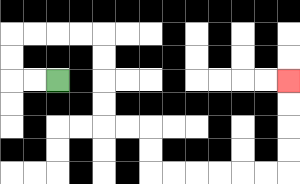{'start': '[2, 3]', 'end': '[12, 3]', 'path_directions': 'L,L,U,U,R,R,R,R,D,D,D,D,R,R,D,D,R,R,R,R,R,R,U,U,U,U', 'path_coordinates': '[[2, 3], [1, 3], [0, 3], [0, 2], [0, 1], [1, 1], [2, 1], [3, 1], [4, 1], [4, 2], [4, 3], [4, 4], [4, 5], [5, 5], [6, 5], [6, 6], [6, 7], [7, 7], [8, 7], [9, 7], [10, 7], [11, 7], [12, 7], [12, 6], [12, 5], [12, 4], [12, 3]]'}